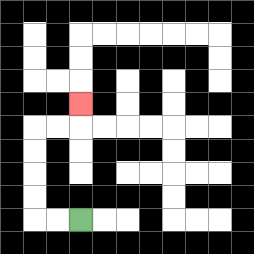{'start': '[3, 9]', 'end': '[3, 4]', 'path_directions': 'L,L,U,U,U,U,R,R,U', 'path_coordinates': '[[3, 9], [2, 9], [1, 9], [1, 8], [1, 7], [1, 6], [1, 5], [2, 5], [3, 5], [3, 4]]'}